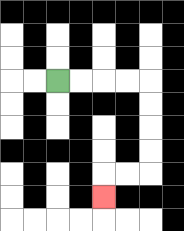{'start': '[2, 3]', 'end': '[4, 8]', 'path_directions': 'R,R,R,R,D,D,D,D,L,L,D', 'path_coordinates': '[[2, 3], [3, 3], [4, 3], [5, 3], [6, 3], [6, 4], [6, 5], [6, 6], [6, 7], [5, 7], [4, 7], [4, 8]]'}